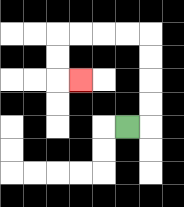{'start': '[5, 5]', 'end': '[3, 3]', 'path_directions': 'R,U,U,U,U,L,L,L,L,D,D,R', 'path_coordinates': '[[5, 5], [6, 5], [6, 4], [6, 3], [6, 2], [6, 1], [5, 1], [4, 1], [3, 1], [2, 1], [2, 2], [2, 3], [3, 3]]'}